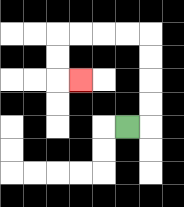{'start': '[5, 5]', 'end': '[3, 3]', 'path_directions': 'R,U,U,U,U,L,L,L,L,D,D,R', 'path_coordinates': '[[5, 5], [6, 5], [6, 4], [6, 3], [6, 2], [6, 1], [5, 1], [4, 1], [3, 1], [2, 1], [2, 2], [2, 3], [3, 3]]'}